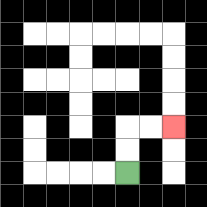{'start': '[5, 7]', 'end': '[7, 5]', 'path_directions': 'U,U,R,R', 'path_coordinates': '[[5, 7], [5, 6], [5, 5], [6, 5], [7, 5]]'}